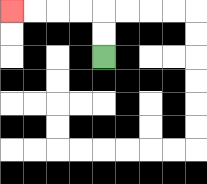{'start': '[4, 2]', 'end': '[0, 0]', 'path_directions': 'U,U,L,L,L,L', 'path_coordinates': '[[4, 2], [4, 1], [4, 0], [3, 0], [2, 0], [1, 0], [0, 0]]'}